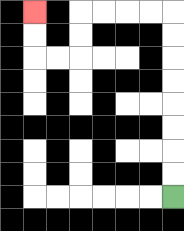{'start': '[7, 8]', 'end': '[1, 0]', 'path_directions': 'U,U,U,U,U,U,U,U,L,L,L,L,D,D,L,L,U,U', 'path_coordinates': '[[7, 8], [7, 7], [7, 6], [7, 5], [7, 4], [7, 3], [7, 2], [7, 1], [7, 0], [6, 0], [5, 0], [4, 0], [3, 0], [3, 1], [3, 2], [2, 2], [1, 2], [1, 1], [1, 0]]'}